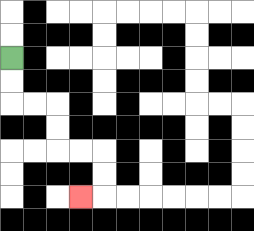{'start': '[0, 2]', 'end': '[3, 8]', 'path_directions': 'D,D,R,R,D,D,R,R,D,D,L', 'path_coordinates': '[[0, 2], [0, 3], [0, 4], [1, 4], [2, 4], [2, 5], [2, 6], [3, 6], [4, 6], [4, 7], [4, 8], [3, 8]]'}